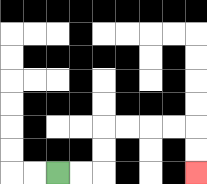{'start': '[2, 7]', 'end': '[8, 7]', 'path_directions': 'R,R,U,U,R,R,R,R,D,D', 'path_coordinates': '[[2, 7], [3, 7], [4, 7], [4, 6], [4, 5], [5, 5], [6, 5], [7, 5], [8, 5], [8, 6], [8, 7]]'}